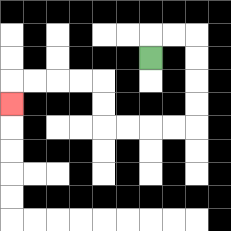{'start': '[6, 2]', 'end': '[0, 4]', 'path_directions': 'U,R,R,D,D,D,D,L,L,L,L,U,U,L,L,L,L,D', 'path_coordinates': '[[6, 2], [6, 1], [7, 1], [8, 1], [8, 2], [8, 3], [8, 4], [8, 5], [7, 5], [6, 5], [5, 5], [4, 5], [4, 4], [4, 3], [3, 3], [2, 3], [1, 3], [0, 3], [0, 4]]'}